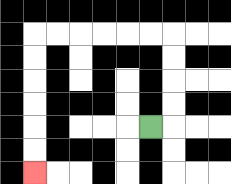{'start': '[6, 5]', 'end': '[1, 7]', 'path_directions': 'R,U,U,U,U,L,L,L,L,L,L,D,D,D,D,D,D', 'path_coordinates': '[[6, 5], [7, 5], [7, 4], [7, 3], [7, 2], [7, 1], [6, 1], [5, 1], [4, 1], [3, 1], [2, 1], [1, 1], [1, 2], [1, 3], [1, 4], [1, 5], [1, 6], [1, 7]]'}